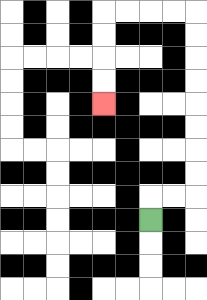{'start': '[6, 9]', 'end': '[4, 4]', 'path_directions': 'U,R,R,U,U,U,U,U,U,U,U,L,L,L,L,D,D,D,D', 'path_coordinates': '[[6, 9], [6, 8], [7, 8], [8, 8], [8, 7], [8, 6], [8, 5], [8, 4], [8, 3], [8, 2], [8, 1], [8, 0], [7, 0], [6, 0], [5, 0], [4, 0], [4, 1], [4, 2], [4, 3], [4, 4]]'}